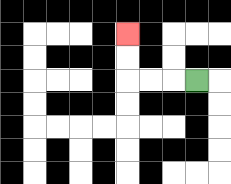{'start': '[8, 3]', 'end': '[5, 1]', 'path_directions': 'L,L,L,U,U', 'path_coordinates': '[[8, 3], [7, 3], [6, 3], [5, 3], [5, 2], [5, 1]]'}